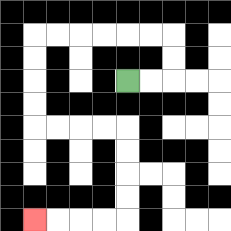{'start': '[5, 3]', 'end': '[1, 9]', 'path_directions': 'R,R,U,U,L,L,L,L,L,L,D,D,D,D,R,R,R,R,D,D,D,D,L,L,L,L', 'path_coordinates': '[[5, 3], [6, 3], [7, 3], [7, 2], [7, 1], [6, 1], [5, 1], [4, 1], [3, 1], [2, 1], [1, 1], [1, 2], [1, 3], [1, 4], [1, 5], [2, 5], [3, 5], [4, 5], [5, 5], [5, 6], [5, 7], [5, 8], [5, 9], [4, 9], [3, 9], [2, 9], [1, 9]]'}